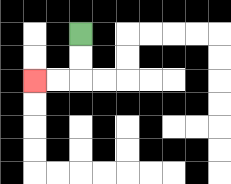{'start': '[3, 1]', 'end': '[1, 3]', 'path_directions': 'D,D,L,L', 'path_coordinates': '[[3, 1], [3, 2], [3, 3], [2, 3], [1, 3]]'}